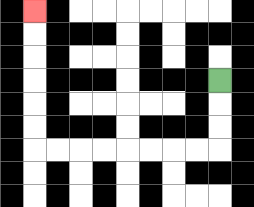{'start': '[9, 3]', 'end': '[1, 0]', 'path_directions': 'D,D,D,L,L,L,L,L,L,L,L,U,U,U,U,U,U', 'path_coordinates': '[[9, 3], [9, 4], [9, 5], [9, 6], [8, 6], [7, 6], [6, 6], [5, 6], [4, 6], [3, 6], [2, 6], [1, 6], [1, 5], [1, 4], [1, 3], [1, 2], [1, 1], [1, 0]]'}